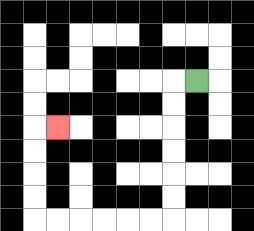{'start': '[8, 3]', 'end': '[2, 5]', 'path_directions': 'L,D,D,D,D,D,D,L,L,L,L,L,L,U,U,U,U,R', 'path_coordinates': '[[8, 3], [7, 3], [7, 4], [7, 5], [7, 6], [7, 7], [7, 8], [7, 9], [6, 9], [5, 9], [4, 9], [3, 9], [2, 9], [1, 9], [1, 8], [1, 7], [1, 6], [1, 5], [2, 5]]'}